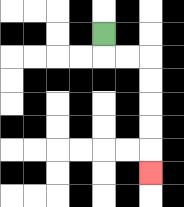{'start': '[4, 1]', 'end': '[6, 7]', 'path_directions': 'D,R,R,D,D,D,D,D', 'path_coordinates': '[[4, 1], [4, 2], [5, 2], [6, 2], [6, 3], [6, 4], [6, 5], [6, 6], [6, 7]]'}